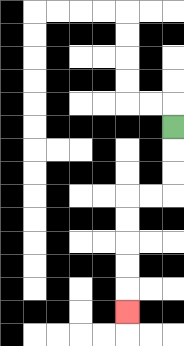{'start': '[7, 5]', 'end': '[5, 13]', 'path_directions': 'D,D,D,L,L,D,D,D,D,D', 'path_coordinates': '[[7, 5], [7, 6], [7, 7], [7, 8], [6, 8], [5, 8], [5, 9], [5, 10], [5, 11], [5, 12], [5, 13]]'}